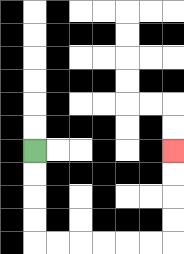{'start': '[1, 6]', 'end': '[7, 6]', 'path_directions': 'D,D,D,D,R,R,R,R,R,R,U,U,U,U', 'path_coordinates': '[[1, 6], [1, 7], [1, 8], [1, 9], [1, 10], [2, 10], [3, 10], [4, 10], [5, 10], [6, 10], [7, 10], [7, 9], [7, 8], [7, 7], [7, 6]]'}